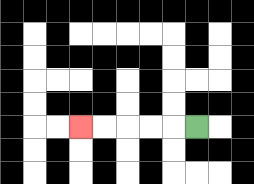{'start': '[8, 5]', 'end': '[3, 5]', 'path_directions': 'L,L,L,L,L', 'path_coordinates': '[[8, 5], [7, 5], [6, 5], [5, 5], [4, 5], [3, 5]]'}